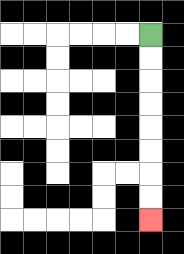{'start': '[6, 1]', 'end': '[6, 9]', 'path_directions': 'D,D,D,D,D,D,D,D', 'path_coordinates': '[[6, 1], [6, 2], [6, 3], [6, 4], [6, 5], [6, 6], [6, 7], [6, 8], [6, 9]]'}